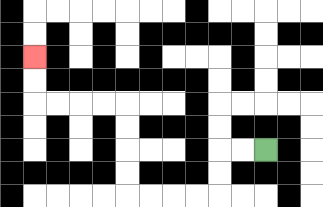{'start': '[11, 6]', 'end': '[1, 2]', 'path_directions': 'L,L,D,D,L,L,L,L,U,U,U,U,L,L,L,L,U,U', 'path_coordinates': '[[11, 6], [10, 6], [9, 6], [9, 7], [9, 8], [8, 8], [7, 8], [6, 8], [5, 8], [5, 7], [5, 6], [5, 5], [5, 4], [4, 4], [3, 4], [2, 4], [1, 4], [1, 3], [1, 2]]'}